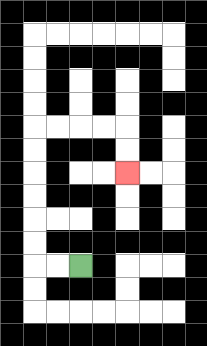{'start': '[3, 11]', 'end': '[5, 7]', 'path_directions': 'L,L,U,U,U,U,U,U,R,R,R,R,D,D', 'path_coordinates': '[[3, 11], [2, 11], [1, 11], [1, 10], [1, 9], [1, 8], [1, 7], [1, 6], [1, 5], [2, 5], [3, 5], [4, 5], [5, 5], [5, 6], [5, 7]]'}